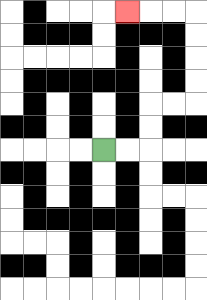{'start': '[4, 6]', 'end': '[5, 0]', 'path_directions': 'R,R,U,U,R,R,U,U,U,U,L,L,L', 'path_coordinates': '[[4, 6], [5, 6], [6, 6], [6, 5], [6, 4], [7, 4], [8, 4], [8, 3], [8, 2], [8, 1], [8, 0], [7, 0], [6, 0], [5, 0]]'}